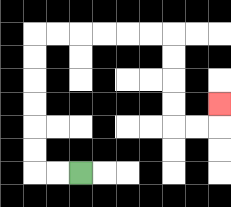{'start': '[3, 7]', 'end': '[9, 4]', 'path_directions': 'L,L,U,U,U,U,U,U,R,R,R,R,R,R,D,D,D,D,R,R,U', 'path_coordinates': '[[3, 7], [2, 7], [1, 7], [1, 6], [1, 5], [1, 4], [1, 3], [1, 2], [1, 1], [2, 1], [3, 1], [4, 1], [5, 1], [6, 1], [7, 1], [7, 2], [7, 3], [7, 4], [7, 5], [8, 5], [9, 5], [9, 4]]'}